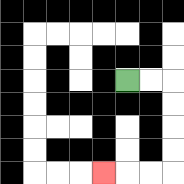{'start': '[5, 3]', 'end': '[4, 7]', 'path_directions': 'R,R,D,D,D,D,L,L,L', 'path_coordinates': '[[5, 3], [6, 3], [7, 3], [7, 4], [7, 5], [7, 6], [7, 7], [6, 7], [5, 7], [4, 7]]'}